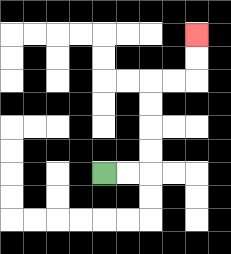{'start': '[4, 7]', 'end': '[8, 1]', 'path_directions': 'R,R,U,U,U,U,R,R,U,U', 'path_coordinates': '[[4, 7], [5, 7], [6, 7], [6, 6], [6, 5], [6, 4], [6, 3], [7, 3], [8, 3], [8, 2], [8, 1]]'}